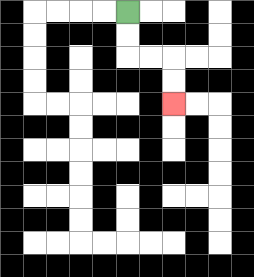{'start': '[5, 0]', 'end': '[7, 4]', 'path_directions': 'D,D,R,R,D,D', 'path_coordinates': '[[5, 0], [5, 1], [5, 2], [6, 2], [7, 2], [7, 3], [7, 4]]'}